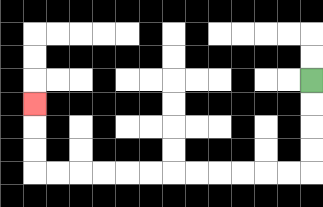{'start': '[13, 3]', 'end': '[1, 4]', 'path_directions': 'D,D,D,D,L,L,L,L,L,L,L,L,L,L,L,L,U,U,U', 'path_coordinates': '[[13, 3], [13, 4], [13, 5], [13, 6], [13, 7], [12, 7], [11, 7], [10, 7], [9, 7], [8, 7], [7, 7], [6, 7], [5, 7], [4, 7], [3, 7], [2, 7], [1, 7], [1, 6], [1, 5], [1, 4]]'}